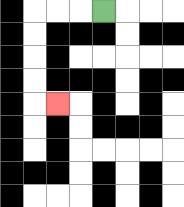{'start': '[4, 0]', 'end': '[2, 4]', 'path_directions': 'L,L,L,D,D,D,D,R', 'path_coordinates': '[[4, 0], [3, 0], [2, 0], [1, 0], [1, 1], [1, 2], [1, 3], [1, 4], [2, 4]]'}